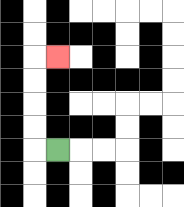{'start': '[2, 6]', 'end': '[2, 2]', 'path_directions': 'L,U,U,U,U,R', 'path_coordinates': '[[2, 6], [1, 6], [1, 5], [1, 4], [1, 3], [1, 2], [2, 2]]'}